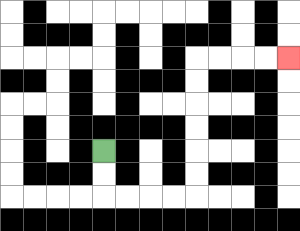{'start': '[4, 6]', 'end': '[12, 2]', 'path_directions': 'D,D,R,R,R,R,U,U,U,U,U,U,R,R,R,R', 'path_coordinates': '[[4, 6], [4, 7], [4, 8], [5, 8], [6, 8], [7, 8], [8, 8], [8, 7], [8, 6], [8, 5], [8, 4], [8, 3], [8, 2], [9, 2], [10, 2], [11, 2], [12, 2]]'}